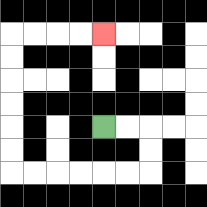{'start': '[4, 5]', 'end': '[4, 1]', 'path_directions': 'R,R,D,D,L,L,L,L,L,L,U,U,U,U,U,U,R,R,R,R', 'path_coordinates': '[[4, 5], [5, 5], [6, 5], [6, 6], [6, 7], [5, 7], [4, 7], [3, 7], [2, 7], [1, 7], [0, 7], [0, 6], [0, 5], [0, 4], [0, 3], [0, 2], [0, 1], [1, 1], [2, 1], [3, 1], [4, 1]]'}